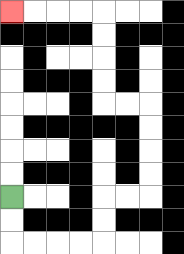{'start': '[0, 8]', 'end': '[0, 0]', 'path_directions': 'D,D,R,R,R,R,U,U,R,R,U,U,U,U,L,L,U,U,U,U,L,L,L,L', 'path_coordinates': '[[0, 8], [0, 9], [0, 10], [1, 10], [2, 10], [3, 10], [4, 10], [4, 9], [4, 8], [5, 8], [6, 8], [6, 7], [6, 6], [6, 5], [6, 4], [5, 4], [4, 4], [4, 3], [4, 2], [4, 1], [4, 0], [3, 0], [2, 0], [1, 0], [0, 0]]'}